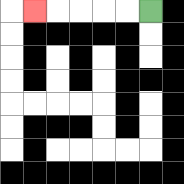{'start': '[6, 0]', 'end': '[1, 0]', 'path_directions': 'L,L,L,L,L', 'path_coordinates': '[[6, 0], [5, 0], [4, 0], [3, 0], [2, 0], [1, 0]]'}